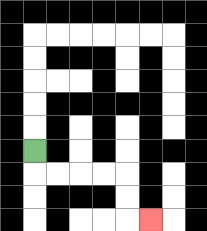{'start': '[1, 6]', 'end': '[6, 9]', 'path_directions': 'D,R,R,R,R,D,D,R', 'path_coordinates': '[[1, 6], [1, 7], [2, 7], [3, 7], [4, 7], [5, 7], [5, 8], [5, 9], [6, 9]]'}